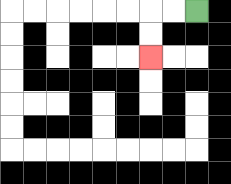{'start': '[8, 0]', 'end': '[6, 2]', 'path_directions': 'L,L,D,D', 'path_coordinates': '[[8, 0], [7, 0], [6, 0], [6, 1], [6, 2]]'}